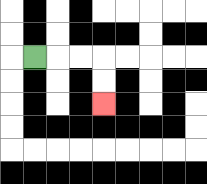{'start': '[1, 2]', 'end': '[4, 4]', 'path_directions': 'R,R,R,D,D', 'path_coordinates': '[[1, 2], [2, 2], [3, 2], [4, 2], [4, 3], [4, 4]]'}